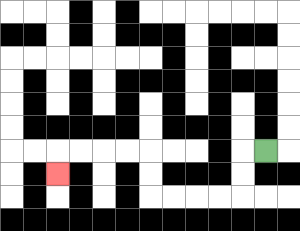{'start': '[11, 6]', 'end': '[2, 7]', 'path_directions': 'L,D,D,L,L,L,L,U,U,L,L,L,L,D', 'path_coordinates': '[[11, 6], [10, 6], [10, 7], [10, 8], [9, 8], [8, 8], [7, 8], [6, 8], [6, 7], [6, 6], [5, 6], [4, 6], [3, 6], [2, 6], [2, 7]]'}